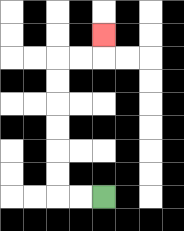{'start': '[4, 8]', 'end': '[4, 1]', 'path_directions': 'L,L,U,U,U,U,U,U,R,R,U', 'path_coordinates': '[[4, 8], [3, 8], [2, 8], [2, 7], [2, 6], [2, 5], [2, 4], [2, 3], [2, 2], [3, 2], [4, 2], [4, 1]]'}